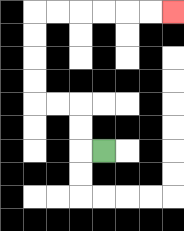{'start': '[4, 6]', 'end': '[7, 0]', 'path_directions': 'L,U,U,L,L,U,U,U,U,R,R,R,R,R,R', 'path_coordinates': '[[4, 6], [3, 6], [3, 5], [3, 4], [2, 4], [1, 4], [1, 3], [1, 2], [1, 1], [1, 0], [2, 0], [3, 0], [4, 0], [5, 0], [6, 0], [7, 0]]'}